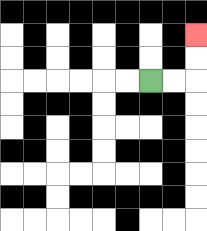{'start': '[6, 3]', 'end': '[8, 1]', 'path_directions': 'R,R,U,U', 'path_coordinates': '[[6, 3], [7, 3], [8, 3], [8, 2], [8, 1]]'}